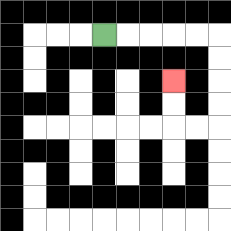{'start': '[4, 1]', 'end': '[7, 3]', 'path_directions': 'R,R,R,R,R,D,D,D,D,L,L,U,U', 'path_coordinates': '[[4, 1], [5, 1], [6, 1], [7, 1], [8, 1], [9, 1], [9, 2], [9, 3], [9, 4], [9, 5], [8, 5], [7, 5], [7, 4], [7, 3]]'}